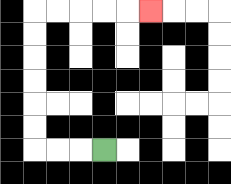{'start': '[4, 6]', 'end': '[6, 0]', 'path_directions': 'L,L,L,U,U,U,U,U,U,R,R,R,R,R', 'path_coordinates': '[[4, 6], [3, 6], [2, 6], [1, 6], [1, 5], [1, 4], [1, 3], [1, 2], [1, 1], [1, 0], [2, 0], [3, 0], [4, 0], [5, 0], [6, 0]]'}